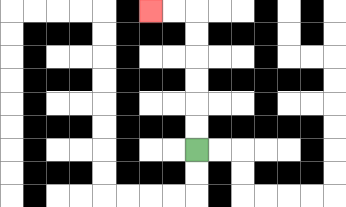{'start': '[8, 6]', 'end': '[6, 0]', 'path_directions': 'U,U,U,U,U,U,L,L', 'path_coordinates': '[[8, 6], [8, 5], [8, 4], [8, 3], [8, 2], [8, 1], [8, 0], [7, 0], [6, 0]]'}